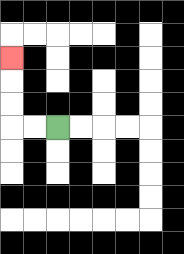{'start': '[2, 5]', 'end': '[0, 2]', 'path_directions': 'L,L,U,U,U', 'path_coordinates': '[[2, 5], [1, 5], [0, 5], [0, 4], [0, 3], [0, 2]]'}